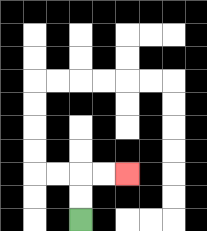{'start': '[3, 9]', 'end': '[5, 7]', 'path_directions': 'U,U,R,R', 'path_coordinates': '[[3, 9], [3, 8], [3, 7], [4, 7], [5, 7]]'}